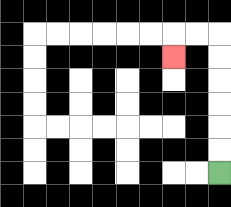{'start': '[9, 7]', 'end': '[7, 2]', 'path_directions': 'U,U,U,U,U,U,L,L,D', 'path_coordinates': '[[9, 7], [9, 6], [9, 5], [9, 4], [9, 3], [9, 2], [9, 1], [8, 1], [7, 1], [7, 2]]'}